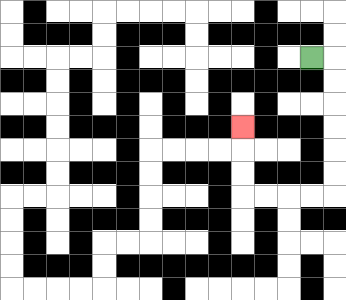{'start': '[13, 2]', 'end': '[10, 5]', 'path_directions': 'R,D,D,D,D,D,D,L,L,L,L,U,U,U', 'path_coordinates': '[[13, 2], [14, 2], [14, 3], [14, 4], [14, 5], [14, 6], [14, 7], [14, 8], [13, 8], [12, 8], [11, 8], [10, 8], [10, 7], [10, 6], [10, 5]]'}